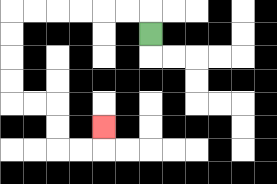{'start': '[6, 1]', 'end': '[4, 5]', 'path_directions': 'U,L,L,L,L,L,L,D,D,D,D,R,R,D,D,R,R,U', 'path_coordinates': '[[6, 1], [6, 0], [5, 0], [4, 0], [3, 0], [2, 0], [1, 0], [0, 0], [0, 1], [0, 2], [0, 3], [0, 4], [1, 4], [2, 4], [2, 5], [2, 6], [3, 6], [4, 6], [4, 5]]'}